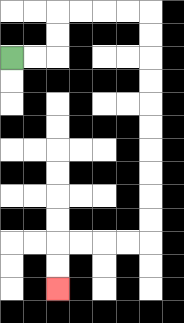{'start': '[0, 2]', 'end': '[2, 12]', 'path_directions': 'R,R,U,U,R,R,R,R,D,D,D,D,D,D,D,D,D,D,L,L,L,L,D,D', 'path_coordinates': '[[0, 2], [1, 2], [2, 2], [2, 1], [2, 0], [3, 0], [4, 0], [5, 0], [6, 0], [6, 1], [6, 2], [6, 3], [6, 4], [6, 5], [6, 6], [6, 7], [6, 8], [6, 9], [6, 10], [5, 10], [4, 10], [3, 10], [2, 10], [2, 11], [2, 12]]'}